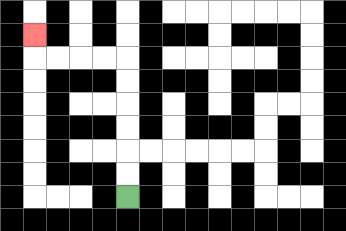{'start': '[5, 8]', 'end': '[1, 1]', 'path_directions': 'U,U,U,U,U,U,L,L,L,L,U', 'path_coordinates': '[[5, 8], [5, 7], [5, 6], [5, 5], [5, 4], [5, 3], [5, 2], [4, 2], [3, 2], [2, 2], [1, 2], [1, 1]]'}